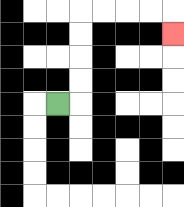{'start': '[2, 4]', 'end': '[7, 1]', 'path_directions': 'R,U,U,U,U,R,R,R,R,D', 'path_coordinates': '[[2, 4], [3, 4], [3, 3], [3, 2], [3, 1], [3, 0], [4, 0], [5, 0], [6, 0], [7, 0], [7, 1]]'}